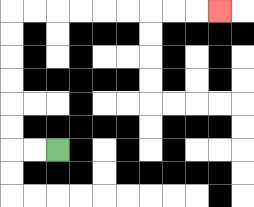{'start': '[2, 6]', 'end': '[9, 0]', 'path_directions': 'L,L,U,U,U,U,U,U,R,R,R,R,R,R,R,R,R', 'path_coordinates': '[[2, 6], [1, 6], [0, 6], [0, 5], [0, 4], [0, 3], [0, 2], [0, 1], [0, 0], [1, 0], [2, 0], [3, 0], [4, 0], [5, 0], [6, 0], [7, 0], [8, 0], [9, 0]]'}